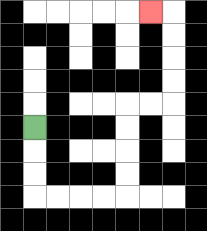{'start': '[1, 5]', 'end': '[6, 0]', 'path_directions': 'D,D,D,R,R,R,R,U,U,U,U,R,R,U,U,U,U,L', 'path_coordinates': '[[1, 5], [1, 6], [1, 7], [1, 8], [2, 8], [3, 8], [4, 8], [5, 8], [5, 7], [5, 6], [5, 5], [5, 4], [6, 4], [7, 4], [7, 3], [7, 2], [7, 1], [7, 0], [6, 0]]'}